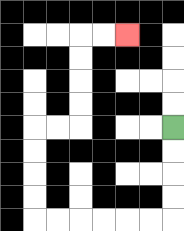{'start': '[7, 5]', 'end': '[5, 1]', 'path_directions': 'D,D,D,D,L,L,L,L,L,L,U,U,U,U,R,R,U,U,U,U,R,R', 'path_coordinates': '[[7, 5], [7, 6], [7, 7], [7, 8], [7, 9], [6, 9], [5, 9], [4, 9], [3, 9], [2, 9], [1, 9], [1, 8], [1, 7], [1, 6], [1, 5], [2, 5], [3, 5], [3, 4], [3, 3], [3, 2], [3, 1], [4, 1], [5, 1]]'}